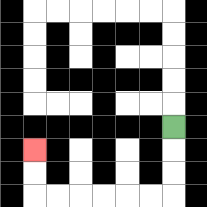{'start': '[7, 5]', 'end': '[1, 6]', 'path_directions': 'D,D,D,L,L,L,L,L,L,U,U', 'path_coordinates': '[[7, 5], [7, 6], [7, 7], [7, 8], [6, 8], [5, 8], [4, 8], [3, 8], [2, 8], [1, 8], [1, 7], [1, 6]]'}